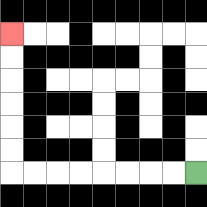{'start': '[8, 7]', 'end': '[0, 1]', 'path_directions': 'L,L,L,L,L,L,L,L,U,U,U,U,U,U', 'path_coordinates': '[[8, 7], [7, 7], [6, 7], [5, 7], [4, 7], [3, 7], [2, 7], [1, 7], [0, 7], [0, 6], [0, 5], [0, 4], [0, 3], [0, 2], [0, 1]]'}